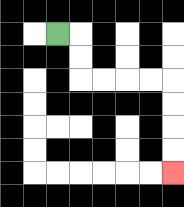{'start': '[2, 1]', 'end': '[7, 7]', 'path_directions': 'R,D,D,R,R,R,R,D,D,D,D', 'path_coordinates': '[[2, 1], [3, 1], [3, 2], [3, 3], [4, 3], [5, 3], [6, 3], [7, 3], [7, 4], [7, 5], [7, 6], [7, 7]]'}